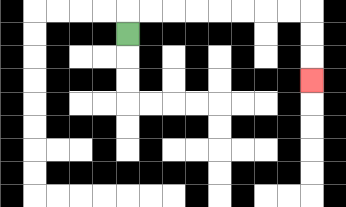{'start': '[5, 1]', 'end': '[13, 3]', 'path_directions': 'U,R,R,R,R,R,R,R,R,D,D,D', 'path_coordinates': '[[5, 1], [5, 0], [6, 0], [7, 0], [8, 0], [9, 0], [10, 0], [11, 0], [12, 0], [13, 0], [13, 1], [13, 2], [13, 3]]'}